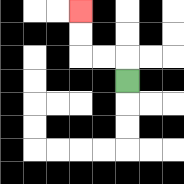{'start': '[5, 3]', 'end': '[3, 0]', 'path_directions': 'U,L,L,U,U', 'path_coordinates': '[[5, 3], [5, 2], [4, 2], [3, 2], [3, 1], [3, 0]]'}